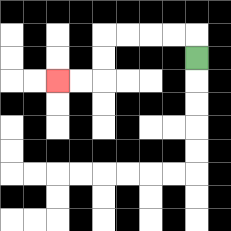{'start': '[8, 2]', 'end': '[2, 3]', 'path_directions': 'U,L,L,L,L,D,D,L,L', 'path_coordinates': '[[8, 2], [8, 1], [7, 1], [6, 1], [5, 1], [4, 1], [4, 2], [4, 3], [3, 3], [2, 3]]'}